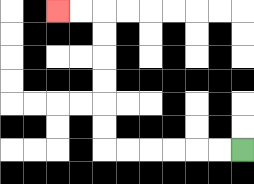{'start': '[10, 6]', 'end': '[2, 0]', 'path_directions': 'L,L,L,L,L,L,U,U,U,U,U,U,L,L', 'path_coordinates': '[[10, 6], [9, 6], [8, 6], [7, 6], [6, 6], [5, 6], [4, 6], [4, 5], [4, 4], [4, 3], [4, 2], [4, 1], [4, 0], [3, 0], [2, 0]]'}